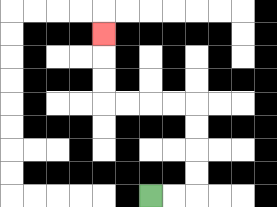{'start': '[6, 8]', 'end': '[4, 1]', 'path_directions': 'R,R,U,U,U,U,L,L,L,L,U,U,U', 'path_coordinates': '[[6, 8], [7, 8], [8, 8], [8, 7], [8, 6], [8, 5], [8, 4], [7, 4], [6, 4], [5, 4], [4, 4], [4, 3], [4, 2], [4, 1]]'}